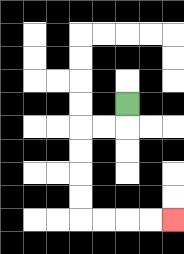{'start': '[5, 4]', 'end': '[7, 9]', 'path_directions': 'D,L,L,D,D,D,D,R,R,R,R', 'path_coordinates': '[[5, 4], [5, 5], [4, 5], [3, 5], [3, 6], [3, 7], [3, 8], [3, 9], [4, 9], [5, 9], [6, 9], [7, 9]]'}